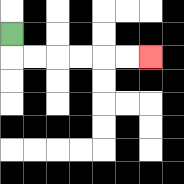{'start': '[0, 1]', 'end': '[6, 2]', 'path_directions': 'D,R,R,R,R,R,R', 'path_coordinates': '[[0, 1], [0, 2], [1, 2], [2, 2], [3, 2], [4, 2], [5, 2], [6, 2]]'}